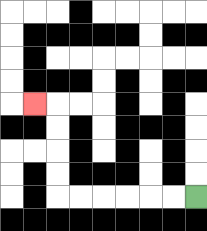{'start': '[8, 8]', 'end': '[1, 4]', 'path_directions': 'L,L,L,L,L,L,U,U,U,U,L', 'path_coordinates': '[[8, 8], [7, 8], [6, 8], [5, 8], [4, 8], [3, 8], [2, 8], [2, 7], [2, 6], [2, 5], [2, 4], [1, 4]]'}